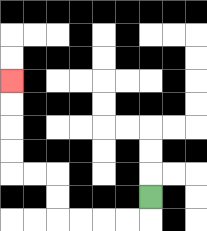{'start': '[6, 8]', 'end': '[0, 3]', 'path_directions': 'D,L,L,L,L,U,U,L,L,U,U,U,U', 'path_coordinates': '[[6, 8], [6, 9], [5, 9], [4, 9], [3, 9], [2, 9], [2, 8], [2, 7], [1, 7], [0, 7], [0, 6], [0, 5], [0, 4], [0, 3]]'}